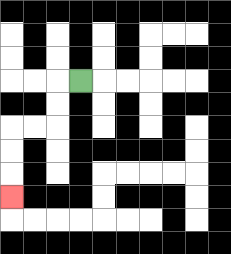{'start': '[3, 3]', 'end': '[0, 8]', 'path_directions': 'L,D,D,L,L,D,D,D', 'path_coordinates': '[[3, 3], [2, 3], [2, 4], [2, 5], [1, 5], [0, 5], [0, 6], [0, 7], [0, 8]]'}